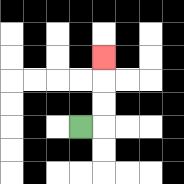{'start': '[3, 5]', 'end': '[4, 2]', 'path_directions': 'R,U,U,U', 'path_coordinates': '[[3, 5], [4, 5], [4, 4], [4, 3], [4, 2]]'}